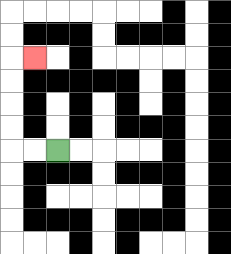{'start': '[2, 6]', 'end': '[1, 2]', 'path_directions': 'L,L,U,U,U,U,R', 'path_coordinates': '[[2, 6], [1, 6], [0, 6], [0, 5], [0, 4], [0, 3], [0, 2], [1, 2]]'}